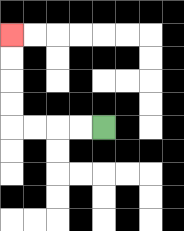{'start': '[4, 5]', 'end': '[0, 1]', 'path_directions': 'L,L,L,L,U,U,U,U', 'path_coordinates': '[[4, 5], [3, 5], [2, 5], [1, 5], [0, 5], [0, 4], [0, 3], [0, 2], [0, 1]]'}